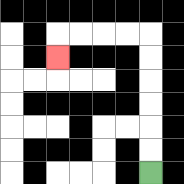{'start': '[6, 7]', 'end': '[2, 2]', 'path_directions': 'U,U,U,U,U,U,L,L,L,L,D', 'path_coordinates': '[[6, 7], [6, 6], [6, 5], [6, 4], [6, 3], [6, 2], [6, 1], [5, 1], [4, 1], [3, 1], [2, 1], [2, 2]]'}